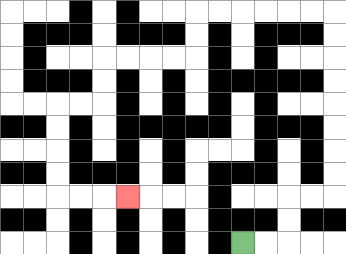{'start': '[10, 10]', 'end': '[5, 8]', 'path_directions': 'R,R,U,U,R,R,U,U,U,U,U,U,U,U,L,L,L,L,L,L,D,D,L,L,L,L,D,D,L,L,D,D,D,D,R,R,R', 'path_coordinates': '[[10, 10], [11, 10], [12, 10], [12, 9], [12, 8], [13, 8], [14, 8], [14, 7], [14, 6], [14, 5], [14, 4], [14, 3], [14, 2], [14, 1], [14, 0], [13, 0], [12, 0], [11, 0], [10, 0], [9, 0], [8, 0], [8, 1], [8, 2], [7, 2], [6, 2], [5, 2], [4, 2], [4, 3], [4, 4], [3, 4], [2, 4], [2, 5], [2, 6], [2, 7], [2, 8], [3, 8], [4, 8], [5, 8]]'}